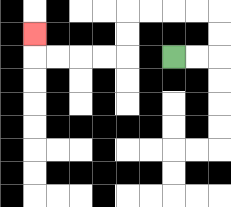{'start': '[7, 2]', 'end': '[1, 1]', 'path_directions': 'R,R,U,U,L,L,L,L,D,D,L,L,L,L,U', 'path_coordinates': '[[7, 2], [8, 2], [9, 2], [9, 1], [9, 0], [8, 0], [7, 0], [6, 0], [5, 0], [5, 1], [5, 2], [4, 2], [3, 2], [2, 2], [1, 2], [1, 1]]'}